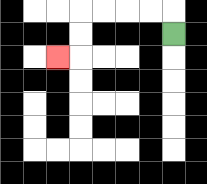{'start': '[7, 1]', 'end': '[2, 2]', 'path_directions': 'U,L,L,L,L,D,D,L', 'path_coordinates': '[[7, 1], [7, 0], [6, 0], [5, 0], [4, 0], [3, 0], [3, 1], [3, 2], [2, 2]]'}